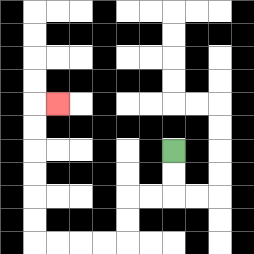{'start': '[7, 6]', 'end': '[2, 4]', 'path_directions': 'D,D,L,L,D,D,L,L,L,L,U,U,U,U,U,U,R', 'path_coordinates': '[[7, 6], [7, 7], [7, 8], [6, 8], [5, 8], [5, 9], [5, 10], [4, 10], [3, 10], [2, 10], [1, 10], [1, 9], [1, 8], [1, 7], [1, 6], [1, 5], [1, 4], [2, 4]]'}